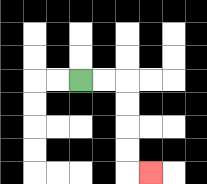{'start': '[3, 3]', 'end': '[6, 7]', 'path_directions': 'R,R,D,D,D,D,R', 'path_coordinates': '[[3, 3], [4, 3], [5, 3], [5, 4], [5, 5], [5, 6], [5, 7], [6, 7]]'}